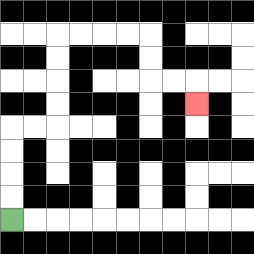{'start': '[0, 9]', 'end': '[8, 4]', 'path_directions': 'U,U,U,U,R,R,U,U,U,U,R,R,R,R,D,D,R,R,D', 'path_coordinates': '[[0, 9], [0, 8], [0, 7], [0, 6], [0, 5], [1, 5], [2, 5], [2, 4], [2, 3], [2, 2], [2, 1], [3, 1], [4, 1], [5, 1], [6, 1], [6, 2], [6, 3], [7, 3], [8, 3], [8, 4]]'}